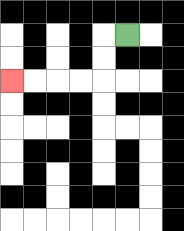{'start': '[5, 1]', 'end': '[0, 3]', 'path_directions': 'L,D,D,L,L,L,L', 'path_coordinates': '[[5, 1], [4, 1], [4, 2], [4, 3], [3, 3], [2, 3], [1, 3], [0, 3]]'}